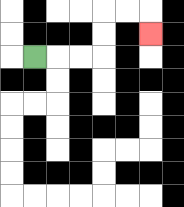{'start': '[1, 2]', 'end': '[6, 1]', 'path_directions': 'R,R,R,U,U,R,R,D', 'path_coordinates': '[[1, 2], [2, 2], [3, 2], [4, 2], [4, 1], [4, 0], [5, 0], [6, 0], [6, 1]]'}